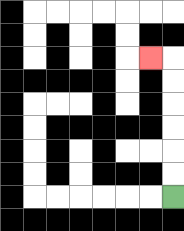{'start': '[7, 8]', 'end': '[6, 2]', 'path_directions': 'U,U,U,U,U,U,L', 'path_coordinates': '[[7, 8], [7, 7], [7, 6], [7, 5], [7, 4], [7, 3], [7, 2], [6, 2]]'}